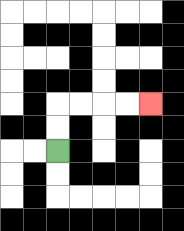{'start': '[2, 6]', 'end': '[6, 4]', 'path_directions': 'U,U,R,R,R,R', 'path_coordinates': '[[2, 6], [2, 5], [2, 4], [3, 4], [4, 4], [5, 4], [6, 4]]'}